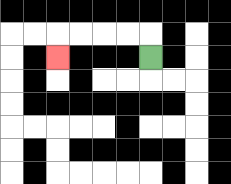{'start': '[6, 2]', 'end': '[2, 2]', 'path_directions': 'U,L,L,L,L,D', 'path_coordinates': '[[6, 2], [6, 1], [5, 1], [4, 1], [3, 1], [2, 1], [2, 2]]'}